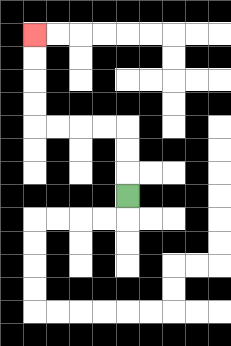{'start': '[5, 8]', 'end': '[1, 1]', 'path_directions': 'U,U,U,L,L,L,L,U,U,U,U', 'path_coordinates': '[[5, 8], [5, 7], [5, 6], [5, 5], [4, 5], [3, 5], [2, 5], [1, 5], [1, 4], [1, 3], [1, 2], [1, 1]]'}